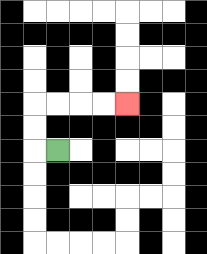{'start': '[2, 6]', 'end': '[5, 4]', 'path_directions': 'L,U,U,R,R,R,R', 'path_coordinates': '[[2, 6], [1, 6], [1, 5], [1, 4], [2, 4], [3, 4], [4, 4], [5, 4]]'}